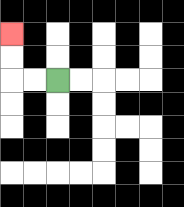{'start': '[2, 3]', 'end': '[0, 1]', 'path_directions': 'L,L,U,U', 'path_coordinates': '[[2, 3], [1, 3], [0, 3], [0, 2], [0, 1]]'}